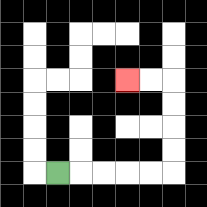{'start': '[2, 7]', 'end': '[5, 3]', 'path_directions': 'R,R,R,R,R,U,U,U,U,L,L', 'path_coordinates': '[[2, 7], [3, 7], [4, 7], [5, 7], [6, 7], [7, 7], [7, 6], [7, 5], [7, 4], [7, 3], [6, 3], [5, 3]]'}